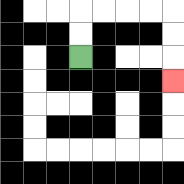{'start': '[3, 2]', 'end': '[7, 3]', 'path_directions': 'U,U,R,R,R,R,D,D,D', 'path_coordinates': '[[3, 2], [3, 1], [3, 0], [4, 0], [5, 0], [6, 0], [7, 0], [7, 1], [7, 2], [7, 3]]'}